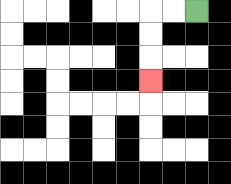{'start': '[8, 0]', 'end': '[6, 3]', 'path_directions': 'L,L,D,D,D', 'path_coordinates': '[[8, 0], [7, 0], [6, 0], [6, 1], [6, 2], [6, 3]]'}